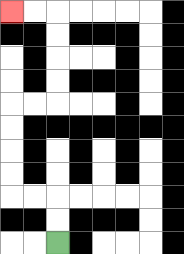{'start': '[2, 10]', 'end': '[0, 0]', 'path_directions': 'U,U,L,L,U,U,U,U,R,R,U,U,U,U,L,L', 'path_coordinates': '[[2, 10], [2, 9], [2, 8], [1, 8], [0, 8], [0, 7], [0, 6], [0, 5], [0, 4], [1, 4], [2, 4], [2, 3], [2, 2], [2, 1], [2, 0], [1, 0], [0, 0]]'}